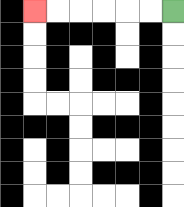{'start': '[7, 0]', 'end': '[1, 0]', 'path_directions': 'L,L,L,L,L,L', 'path_coordinates': '[[7, 0], [6, 0], [5, 0], [4, 0], [3, 0], [2, 0], [1, 0]]'}